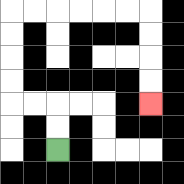{'start': '[2, 6]', 'end': '[6, 4]', 'path_directions': 'U,U,L,L,U,U,U,U,R,R,R,R,R,R,D,D,D,D', 'path_coordinates': '[[2, 6], [2, 5], [2, 4], [1, 4], [0, 4], [0, 3], [0, 2], [0, 1], [0, 0], [1, 0], [2, 0], [3, 0], [4, 0], [5, 0], [6, 0], [6, 1], [6, 2], [6, 3], [6, 4]]'}